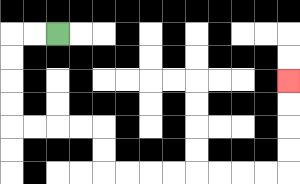{'start': '[2, 1]', 'end': '[12, 3]', 'path_directions': 'L,L,D,D,D,D,R,R,R,R,D,D,R,R,R,R,R,R,R,R,U,U,U,U', 'path_coordinates': '[[2, 1], [1, 1], [0, 1], [0, 2], [0, 3], [0, 4], [0, 5], [1, 5], [2, 5], [3, 5], [4, 5], [4, 6], [4, 7], [5, 7], [6, 7], [7, 7], [8, 7], [9, 7], [10, 7], [11, 7], [12, 7], [12, 6], [12, 5], [12, 4], [12, 3]]'}